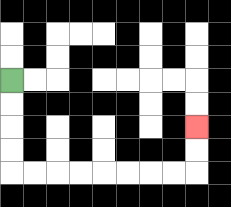{'start': '[0, 3]', 'end': '[8, 5]', 'path_directions': 'D,D,D,D,R,R,R,R,R,R,R,R,U,U', 'path_coordinates': '[[0, 3], [0, 4], [0, 5], [0, 6], [0, 7], [1, 7], [2, 7], [3, 7], [4, 7], [5, 7], [6, 7], [7, 7], [8, 7], [8, 6], [8, 5]]'}